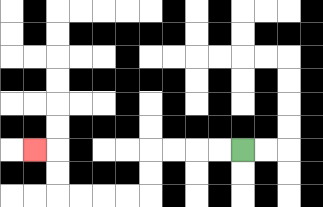{'start': '[10, 6]', 'end': '[1, 6]', 'path_directions': 'L,L,L,L,D,D,L,L,L,L,U,U,L', 'path_coordinates': '[[10, 6], [9, 6], [8, 6], [7, 6], [6, 6], [6, 7], [6, 8], [5, 8], [4, 8], [3, 8], [2, 8], [2, 7], [2, 6], [1, 6]]'}